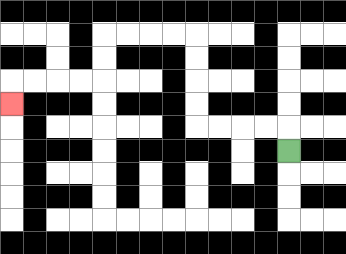{'start': '[12, 6]', 'end': '[0, 4]', 'path_directions': 'U,L,L,L,L,U,U,U,U,L,L,L,L,D,D,L,L,L,L,D', 'path_coordinates': '[[12, 6], [12, 5], [11, 5], [10, 5], [9, 5], [8, 5], [8, 4], [8, 3], [8, 2], [8, 1], [7, 1], [6, 1], [5, 1], [4, 1], [4, 2], [4, 3], [3, 3], [2, 3], [1, 3], [0, 3], [0, 4]]'}